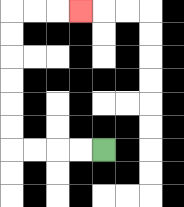{'start': '[4, 6]', 'end': '[3, 0]', 'path_directions': 'L,L,L,L,U,U,U,U,U,U,R,R,R', 'path_coordinates': '[[4, 6], [3, 6], [2, 6], [1, 6], [0, 6], [0, 5], [0, 4], [0, 3], [0, 2], [0, 1], [0, 0], [1, 0], [2, 0], [3, 0]]'}